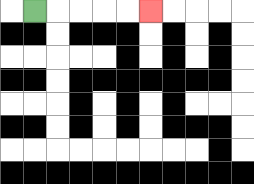{'start': '[1, 0]', 'end': '[6, 0]', 'path_directions': 'R,R,R,R,R', 'path_coordinates': '[[1, 0], [2, 0], [3, 0], [4, 0], [5, 0], [6, 0]]'}